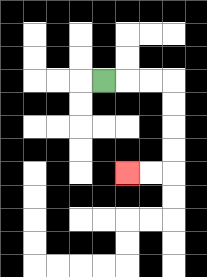{'start': '[4, 3]', 'end': '[5, 7]', 'path_directions': 'R,R,R,D,D,D,D,L,L', 'path_coordinates': '[[4, 3], [5, 3], [6, 3], [7, 3], [7, 4], [7, 5], [7, 6], [7, 7], [6, 7], [5, 7]]'}